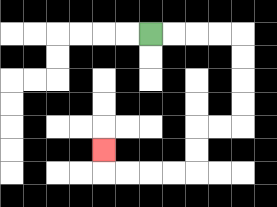{'start': '[6, 1]', 'end': '[4, 6]', 'path_directions': 'R,R,R,R,D,D,D,D,L,L,D,D,L,L,L,L,U', 'path_coordinates': '[[6, 1], [7, 1], [8, 1], [9, 1], [10, 1], [10, 2], [10, 3], [10, 4], [10, 5], [9, 5], [8, 5], [8, 6], [8, 7], [7, 7], [6, 7], [5, 7], [4, 7], [4, 6]]'}